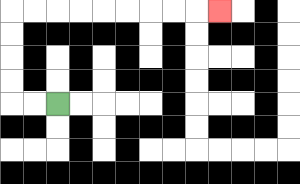{'start': '[2, 4]', 'end': '[9, 0]', 'path_directions': 'L,L,U,U,U,U,R,R,R,R,R,R,R,R,R', 'path_coordinates': '[[2, 4], [1, 4], [0, 4], [0, 3], [0, 2], [0, 1], [0, 0], [1, 0], [2, 0], [3, 0], [4, 0], [5, 0], [6, 0], [7, 0], [8, 0], [9, 0]]'}